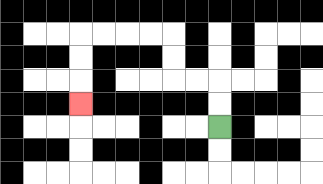{'start': '[9, 5]', 'end': '[3, 4]', 'path_directions': 'U,U,L,L,U,U,L,L,L,L,D,D,D', 'path_coordinates': '[[9, 5], [9, 4], [9, 3], [8, 3], [7, 3], [7, 2], [7, 1], [6, 1], [5, 1], [4, 1], [3, 1], [3, 2], [3, 3], [3, 4]]'}